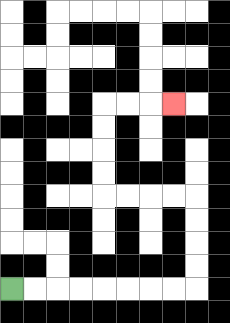{'start': '[0, 12]', 'end': '[7, 4]', 'path_directions': 'R,R,R,R,R,R,R,R,U,U,U,U,L,L,L,L,U,U,U,U,R,R,R', 'path_coordinates': '[[0, 12], [1, 12], [2, 12], [3, 12], [4, 12], [5, 12], [6, 12], [7, 12], [8, 12], [8, 11], [8, 10], [8, 9], [8, 8], [7, 8], [6, 8], [5, 8], [4, 8], [4, 7], [4, 6], [4, 5], [4, 4], [5, 4], [6, 4], [7, 4]]'}